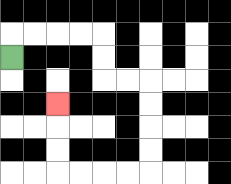{'start': '[0, 2]', 'end': '[2, 4]', 'path_directions': 'U,R,R,R,R,D,D,R,R,D,D,D,D,L,L,L,L,U,U,U', 'path_coordinates': '[[0, 2], [0, 1], [1, 1], [2, 1], [3, 1], [4, 1], [4, 2], [4, 3], [5, 3], [6, 3], [6, 4], [6, 5], [6, 6], [6, 7], [5, 7], [4, 7], [3, 7], [2, 7], [2, 6], [2, 5], [2, 4]]'}